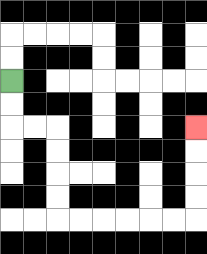{'start': '[0, 3]', 'end': '[8, 5]', 'path_directions': 'D,D,R,R,D,D,D,D,R,R,R,R,R,R,U,U,U,U', 'path_coordinates': '[[0, 3], [0, 4], [0, 5], [1, 5], [2, 5], [2, 6], [2, 7], [2, 8], [2, 9], [3, 9], [4, 9], [5, 9], [6, 9], [7, 9], [8, 9], [8, 8], [8, 7], [8, 6], [8, 5]]'}